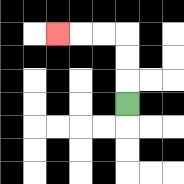{'start': '[5, 4]', 'end': '[2, 1]', 'path_directions': 'U,U,U,L,L,L', 'path_coordinates': '[[5, 4], [5, 3], [5, 2], [5, 1], [4, 1], [3, 1], [2, 1]]'}